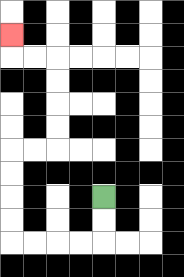{'start': '[4, 8]', 'end': '[0, 1]', 'path_directions': 'D,D,L,L,L,L,U,U,U,U,R,R,U,U,U,U,L,L,U', 'path_coordinates': '[[4, 8], [4, 9], [4, 10], [3, 10], [2, 10], [1, 10], [0, 10], [0, 9], [0, 8], [0, 7], [0, 6], [1, 6], [2, 6], [2, 5], [2, 4], [2, 3], [2, 2], [1, 2], [0, 2], [0, 1]]'}